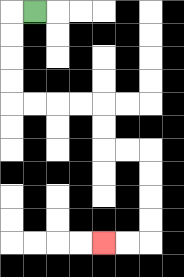{'start': '[1, 0]', 'end': '[4, 10]', 'path_directions': 'L,D,D,D,D,R,R,R,R,D,D,R,R,D,D,D,D,L,L', 'path_coordinates': '[[1, 0], [0, 0], [0, 1], [0, 2], [0, 3], [0, 4], [1, 4], [2, 4], [3, 4], [4, 4], [4, 5], [4, 6], [5, 6], [6, 6], [6, 7], [6, 8], [6, 9], [6, 10], [5, 10], [4, 10]]'}